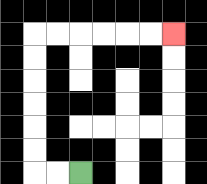{'start': '[3, 7]', 'end': '[7, 1]', 'path_directions': 'L,L,U,U,U,U,U,U,R,R,R,R,R,R', 'path_coordinates': '[[3, 7], [2, 7], [1, 7], [1, 6], [1, 5], [1, 4], [1, 3], [1, 2], [1, 1], [2, 1], [3, 1], [4, 1], [5, 1], [6, 1], [7, 1]]'}